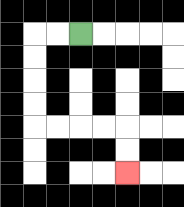{'start': '[3, 1]', 'end': '[5, 7]', 'path_directions': 'L,L,D,D,D,D,R,R,R,R,D,D', 'path_coordinates': '[[3, 1], [2, 1], [1, 1], [1, 2], [1, 3], [1, 4], [1, 5], [2, 5], [3, 5], [4, 5], [5, 5], [5, 6], [5, 7]]'}